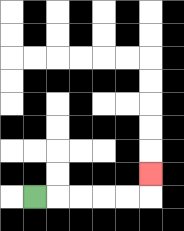{'start': '[1, 8]', 'end': '[6, 7]', 'path_directions': 'R,R,R,R,R,U', 'path_coordinates': '[[1, 8], [2, 8], [3, 8], [4, 8], [5, 8], [6, 8], [6, 7]]'}